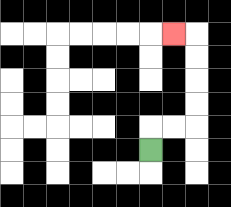{'start': '[6, 6]', 'end': '[7, 1]', 'path_directions': 'U,R,R,U,U,U,U,L', 'path_coordinates': '[[6, 6], [6, 5], [7, 5], [8, 5], [8, 4], [8, 3], [8, 2], [8, 1], [7, 1]]'}